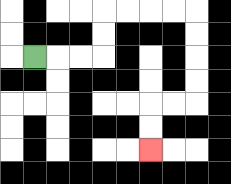{'start': '[1, 2]', 'end': '[6, 6]', 'path_directions': 'R,R,R,U,U,R,R,R,R,D,D,D,D,L,L,D,D', 'path_coordinates': '[[1, 2], [2, 2], [3, 2], [4, 2], [4, 1], [4, 0], [5, 0], [6, 0], [7, 0], [8, 0], [8, 1], [8, 2], [8, 3], [8, 4], [7, 4], [6, 4], [6, 5], [6, 6]]'}